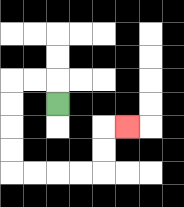{'start': '[2, 4]', 'end': '[5, 5]', 'path_directions': 'U,L,L,D,D,D,D,R,R,R,R,U,U,R', 'path_coordinates': '[[2, 4], [2, 3], [1, 3], [0, 3], [0, 4], [0, 5], [0, 6], [0, 7], [1, 7], [2, 7], [3, 7], [4, 7], [4, 6], [4, 5], [5, 5]]'}